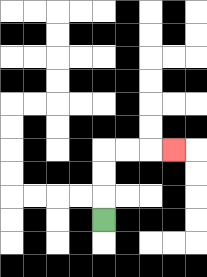{'start': '[4, 9]', 'end': '[7, 6]', 'path_directions': 'U,U,U,R,R,R', 'path_coordinates': '[[4, 9], [4, 8], [4, 7], [4, 6], [5, 6], [6, 6], [7, 6]]'}